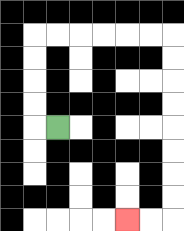{'start': '[2, 5]', 'end': '[5, 9]', 'path_directions': 'L,U,U,U,U,R,R,R,R,R,R,D,D,D,D,D,D,D,D,L,L', 'path_coordinates': '[[2, 5], [1, 5], [1, 4], [1, 3], [1, 2], [1, 1], [2, 1], [3, 1], [4, 1], [5, 1], [6, 1], [7, 1], [7, 2], [7, 3], [7, 4], [7, 5], [7, 6], [7, 7], [7, 8], [7, 9], [6, 9], [5, 9]]'}